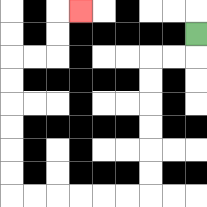{'start': '[8, 1]', 'end': '[3, 0]', 'path_directions': 'D,L,L,D,D,D,D,D,D,L,L,L,L,L,L,U,U,U,U,U,U,R,R,U,U,R', 'path_coordinates': '[[8, 1], [8, 2], [7, 2], [6, 2], [6, 3], [6, 4], [6, 5], [6, 6], [6, 7], [6, 8], [5, 8], [4, 8], [3, 8], [2, 8], [1, 8], [0, 8], [0, 7], [0, 6], [0, 5], [0, 4], [0, 3], [0, 2], [1, 2], [2, 2], [2, 1], [2, 0], [3, 0]]'}